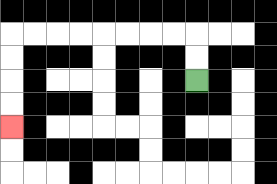{'start': '[8, 3]', 'end': '[0, 5]', 'path_directions': 'U,U,L,L,L,L,L,L,L,L,D,D,D,D', 'path_coordinates': '[[8, 3], [8, 2], [8, 1], [7, 1], [6, 1], [5, 1], [4, 1], [3, 1], [2, 1], [1, 1], [0, 1], [0, 2], [0, 3], [0, 4], [0, 5]]'}